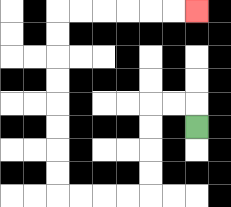{'start': '[8, 5]', 'end': '[8, 0]', 'path_directions': 'U,L,L,D,D,D,D,L,L,L,L,U,U,U,U,U,U,U,U,R,R,R,R,R,R', 'path_coordinates': '[[8, 5], [8, 4], [7, 4], [6, 4], [6, 5], [6, 6], [6, 7], [6, 8], [5, 8], [4, 8], [3, 8], [2, 8], [2, 7], [2, 6], [2, 5], [2, 4], [2, 3], [2, 2], [2, 1], [2, 0], [3, 0], [4, 0], [5, 0], [6, 0], [7, 0], [8, 0]]'}